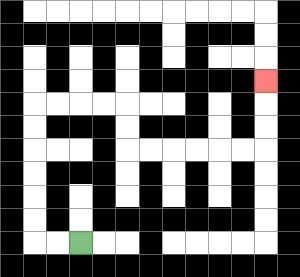{'start': '[3, 10]', 'end': '[11, 3]', 'path_directions': 'L,L,U,U,U,U,U,U,R,R,R,R,D,D,R,R,R,R,R,R,U,U,U', 'path_coordinates': '[[3, 10], [2, 10], [1, 10], [1, 9], [1, 8], [1, 7], [1, 6], [1, 5], [1, 4], [2, 4], [3, 4], [4, 4], [5, 4], [5, 5], [5, 6], [6, 6], [7, 6], [8, 6], [9, 6], [10, 6], [11, 6], [11, 5], [11, 4], [11, 3]]'}